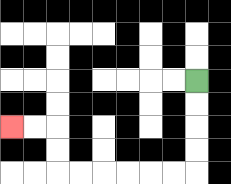{'start': '[8, 3]', 'end': '[0, 5]', 'path_directions': 'D,D,D,D,L,L,L,L,L,L,U,U,L,L', 'path_coordinates': '[[8, 3], [8, 4], [8, 5], [8, 6], [8, 7], [7, 7], [6, 7], [5, 7], [4, 7], [3, 7], [2, 7], [2, 6], [2, 5], [1, 5], [0, 5]]'}